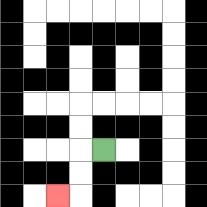{'start': '[4, 6]', 'end': '[2, 8]', 'path_directions': 'L,D,D,L', 'path_coordinates': '[[4, 6], [3, 6], [3, 7], [3, 8], [2, 8]]'}